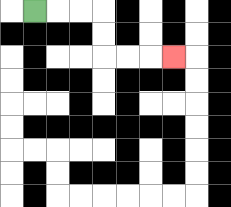{'start': '[1, 0]', 'end': '[7, 2]', 'path_directions': 'R,R,R,D,D,R,R,R', 'path_coordinates': '[[1, 0], [2, 0], [3, 0], [4, 0], [4, 1], [4, 2], [5, 2], [6, 2], [7, 2]]'}